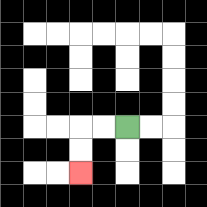{'start': '[5, 5]', 'end': '[3, 7]', 'path_directions': 'L,L,D,D', 'path_coordinates': '[[5, 5], [4, 5], [3, 5], [3, 6], [3, 7]]'}